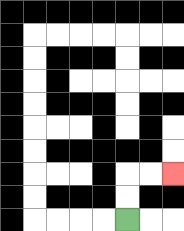{'start': '[5, 9]', 'end': '[7, 7]', 'path_directions': 'U,U,R,R', 'path_coordinates': '[[5, 9], [5, 8], [5, 7], [6, 7], [7, 7]]'}